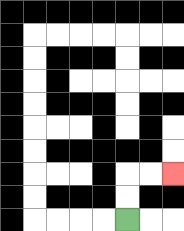{'start': '[5, 9]', 'end': '[7, 7]', 'path_directions': 'U,U,R,R', 'path_coordinates': '[[5, 9], [5, 8], [5, 7], [6, 7], [7, 7]]'}